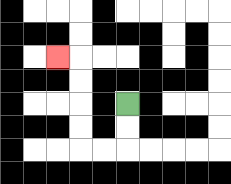{'start': '[5, 4]', 'end': '[2, 2]', 'path_directions': 'D,D,L,L,U,U,U,U,L', 'path_coordinates': '[[5, 4], [5, 5], [5, 6], [4, 6], [3, 6], [3, 5], [3, 4], [3, 3], [3, 2], [2, 2]]'}